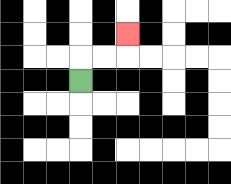{'start': '[3, 3]', 'end': '[5, 1]', 'path_directions': 'U,R,R,U', 'path_coordinates': '[[3, 3], [3, 2], [4, 2], [5, 2], [5, 1]]'}